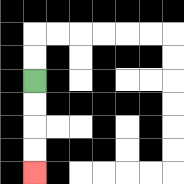{'start': '[1, 3]', 'end': '[1, 7]', 'path_directions': 'D,D,D,D', 'path_coordinates': '[[1, 3], [1, 4], [1, 5], [1, 6], [1, 7]]'}